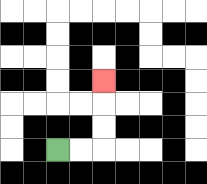{'start': '[2, 6]', 'end': '[4, 3]', 'path_directions': 'R,R,U,U,U', 'path_coordinates': '[[2, 6], [3, 6], [4, 6], [4, 5], [4, 4], [4, 3]]'}